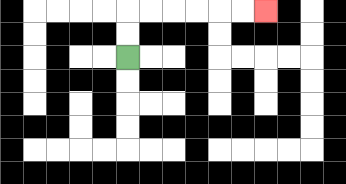{'start': '[5, 2]', 'end': '[11, 0]', 'path_directions': 'U,U,R,R,R,R,R,R', 'path_coordinates': '[[5, 2], [5, 1], [5, 0], [6, 0], [7, 0], [8, 0], [9, 0], [10, 0], [11, 0]]'}